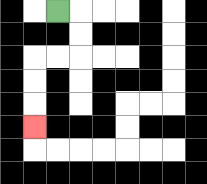{'start': '[2, 0]', 'end': '[1, 5]', 'path_directions': 'R,D,D,L,L,D,D,D', 'path_coordinates': '[[2, 0], [3, 0], [3, 1], [3, 2], [2, 2], [1, 2], [1, 3], [1, 4], [1, 5]]'}